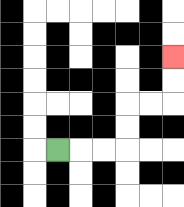{'start': '[2, 6]', 'end': '[7, 2]', 'path_directions': 'R,R,R,U,U,R,R,U,U', 'path_coordinates': '[[2, 6], [3, 6], [4, 6], [5, 6], [5, 5], [5, 4], [6, 4], [7, 4], [7, 3], [7, 2]]'}